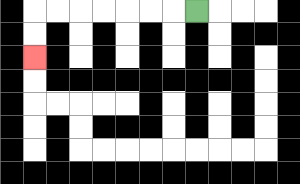{'start': '[8, 0]', 'end': '[1, 2]', 'path_directions': 'L,L,L,L,L,L,L,D,D', 'path_coordinates': '[[8, 0], [7, 0], [6, 0], [5, 0], [4, 0], [3, 0], [2, 0], [1, 0], [1, 1], [1, 2]]'}